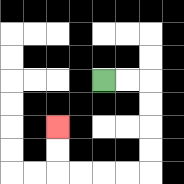{'start': '[4, 3]', 'end': '[2, 5]', 'path_directions': 'R,R,D,D,D,D,L,L,L,L,U,U', 'path_coordinates': '[[4, 3], [5, 3], [6, 3], [6, 4], [6, 5], [6, 6], [6, 7], [5, 7], [4, 7], [3, 7], [2, 7], [2, 6], [2, 5]]'}